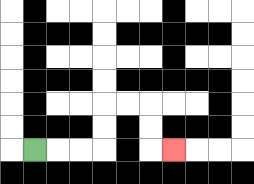{'start': '[1, 6]', 'end': '[7, 6]', 'path_directions': 'R,R,R,U,U,R,R,D,D,R', 'path_coordinates': '[[1, 6], [2, 6], [3, 6], [4, 6], [4, 5], [4, 4], [5, 4], [6, 4], [6, 5], [6, 6], [7, 6]]'}